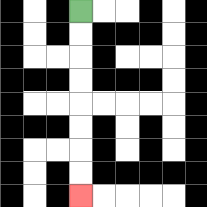{'start': '[3, 0]', 'end': '[3, 8]', 'path_directions': 'D,D,D,D,D,D,D,D', 'path_coordinates': '[[3, 0], [3, 1], [3, 2], [3, 3], [3, 4], [3, 5], [3, 6], [3, 7], [3, 8]]'}